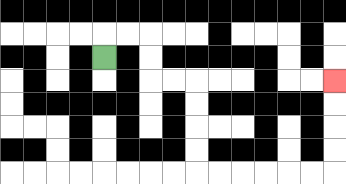{'start': '[4, 2]', 'end': '[14, 3]', 'path_directions': 'U,R,R,D,D,R,R,D,D,D,D,R,R,R,R,R,R,U,U,U,U', 'path_coordinates': '[[4, 2], [4, 1], [5, 1], [6, 1], [6, 2], [6, 3], [7, 3], [8, 3], [8, 4], [8, 5], [8, 6], [8, 7], [9, 7], [10, 7], [11, 7], [12, 7], [13, 7], [14, 7], [14, 6], [14, 5], [14, 4], [14, 3]]'}